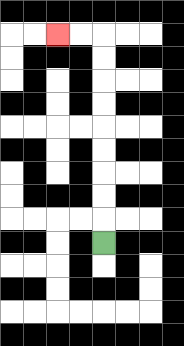{'start': '[4, 10]', 'end': '[2, 1]', 'path_directions': 'U,U,U,U,U,U,U,U,U,L,L', 'path_coordinates': '[[4, 10], [4, 9], [4, 8], [4, 7], [4, 6], [4, 5], [4, 4], [4, 3], [4, 2], [4, 1], [3, 1], [2, 1]]'}